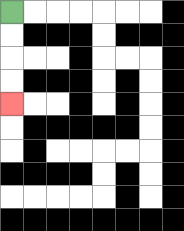{'start': '[0, 0]', 'end': '[0, 4]', 'path_directions': 'D,D,D,D', 'path_coordinates': '[[0, 0], [0, 1], [0, 2], [0, 3], [0, 4]]'}